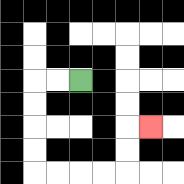{'start': '[3, 3]', 'end': '[6, 5]', 'path_directions': 'L,L,D,D,D,D,R,R,R,R,U,U,R', 'path_coordinates': '[[3, 3], [2, 3], [1, 3], [1, 4], [1, 5], [1, 6], [1, 7], [2, 7], [3, 7], [4, 7], [5, 7], [5, 6], [5, 5], [6, 5]]'}